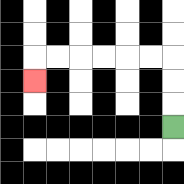{'start': '[7, 5]', 'end': '[1, 3]', 'path_directions': 'U,U,U,L,L,L,L,L,L,D', 'path_coordinates': '[[7, 5], [7, 4], [7, 3], [7, 2], [6, 2], [5, 2], [4, 2], [3, 2], [2, 2], [1, 2], [1, 3]]'}